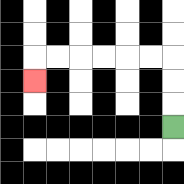{'start': '[7, 5]', 'end': '[1, 3]', 'path_directions': 'U,U,U,L,L,L,L,L,L,D', 'path_coordinates': '[[7, 5], [7, 4], [7, 3], [7, 2], [6, 2], [5, 2], [4, 2], [3, 2], [2, 2], [1, 2], [1, 3]]'}